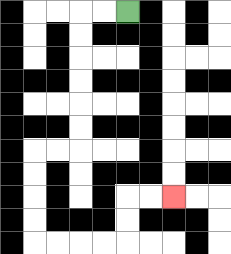{'start': '[5, 0]', 'end': '[7, 8]', 'path_directions': 'L,L,D,D,D,D,D,D,L,L,D,D,D,D,R,R,R,R,U,U,R,R', 'path_coordinates': '[[5, 0], [4, 0], [3, 0], [3, 1], [3, 2], [3, 3], [3, 4], [3, 5], [3, 6], [2, 6], [1, 6], [1, 7], [1, 8], [1, 9], [1, 10], [2, 10], [3, 10], [4, 10], [5, 10], [5, 9], [5, 8], [6, 8], [7, 8]]'}